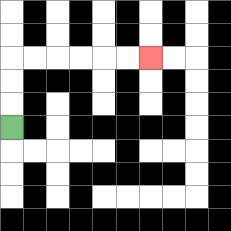{'start': '[0, 5]', 'end': '[6, 2]', 'path_directions': 'U,U,U,R,R,R,R,R,R', 'path_coordinates': '[[0, 5], [0, 4], [0, 3], [0, 2], [1, 2], [2, 2], [3, 2], [4, 2], [5, 2], [6, 2]]'}